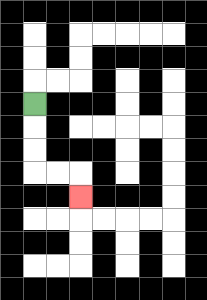{'start': '[1, 4]', 'end': '[3, 8]', 'path_directions': 'D,D,D,R,R,D', 'path_coordinates': '[[1, 4], [1, 5], [1, 6], [1, 7], [2, 7], [3, 7], [3, 8]]'}